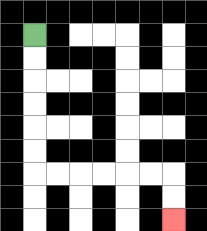{'start': '[1, 1]', 'end': '[7, 9]', 'path_directions': 'D,D,D,D,D,D,R,R,R,R,R,R,D,D', 'path_coordinates': '[[1, 1], [1, 2], [1, 3], [1, 4], [1, 5], [1, 6], [1, 7], [2, 7], [3, 7], [4, 7], [5, 7], [6, 7], [7, 7], [7, 8], [7, 9]]'}